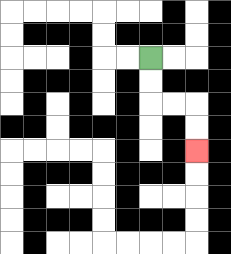{'start': '[6, 2]', 'end': '[8, 6]', 'path_directions': 'D,D,R,R,D,D', 'path_coordinates': '[[6, 2], [6, 3], [6, 4], [7, 4], [8, 4], [8, 5], [8, 6]]'}